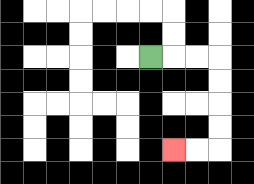{'start': '[6, 2]', 'end': '[7, 6]', 'path_directions': 'R,R,R,D,D,D,D,L,L', 'path_coordinates': '[[6, 2], [7, 2], [8, 2], [9, 2], [9, 3], [9, 4], [9, 5], [9, 6], [8, 6], [7, 6]]'}